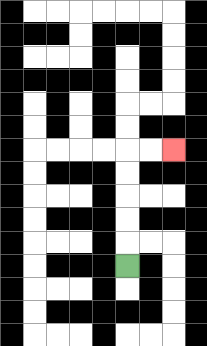{'start': '[5, 11]', 'end': '[7, 6]', 'path_directions': 'U,U,U,U,U,R,R', 'path_coordinates': '[[5, 11], [5, 10], [5, 9], [5, 8], [5, 7], [5, 6], [6, 6], [7, 6]]'}